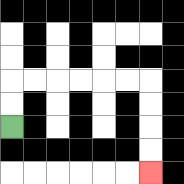{'start': '[0, 5]', 'end': '[6, 7]', 'path_directions': 'U,U,R,R,R,R,R,R,D,D,D,D', 'path_coordinates': '[[0, 5], [0, 4], [0, 3], [1, 3], [2, 3], [3, 3], [4, 3], [5, 3], [6, 3], [6, 4], [6, 5], [6, 6], [6, 7]]'}